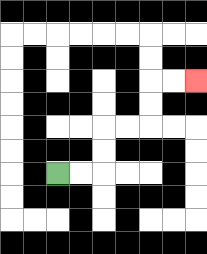{'start': '[2, 7]', 'end': '[8, 3]', 'path_directions': 'R,R,U,U,R,R,U,U,R,R', 'path_coordinates': '[[2, 7], [3, 7], [4, 7], [4, 6], [4, 5], [5, 5], [6, 5], [6, 4], [6, 3], [7, 3], [8, 3]]'}